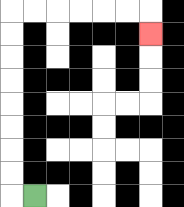{'start': '[1, 8]', 'end': '[6, 1]', 'path_directions': 'L,U,U,U,U,U,U,U,U,R,R,R,R,R,R,D', 'path_coordinates': '[[1, 8], [0, 8], [0, 7], [0, 6], [0, 5], [0, 4], [0, 3], [0, 2], [0, 1], [0, 0], [1, 0], [2, 0], [3, 0], [4, 0], [5, 0], [6, 0], [6, 1]]'}